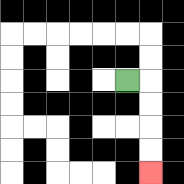{'start': '[5, 3]', 'end': '[6, 7]', 'path_directions': 'R,D,D,D,D', 'path_coordinates': '[[5, 3], [6, 3], [6, 4], [6, 5], [6, 6], [6, 7]]'}